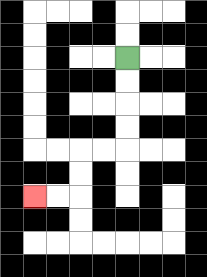{'start': '[5, 2]', 'end': '[1, 8]', 'path_directions': 'D,D,D,D,L,L,D,D,L,L', 'path_coordinates': '[[5, 2], [5, 3], [5, 4], [5, 5], [5, 6], [4, 6], [3, 6], [3, 7], [3, 8], [2, 8], [1, 8]]'}